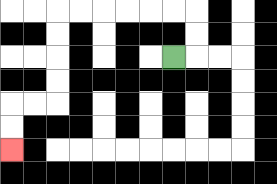{'start': '[7, 2]', 'end': '[0, 6]', 'path_directions': 'R,U,U,L,L,L,L,L,L,D,D,D,D,L,L,D,D', 'path_coordinates': '[[7, 2], [8, 2], [8, 1], [8, 0], [7, 0], [6, 0], [5, 0], [4, 0], [3, 0], [2, 0], [2, 1], [2, 2], [2, 3], [2, 4], [1, 4], [0, 4], [0, 5], [0, 6]]'}